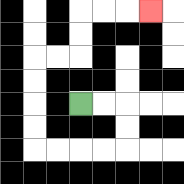{'start': '[3, 4]', 'end': '[6, 0]', 'path_directions': 'R,R,D,D,L,L,L,L,U,U,U,U,R,R,U,U,R,R,R', 'path_coordinates': '[[3, 4], [4, 4], [5, 4], [5, 5], [5, 6], [4, 6], [3, 6], [2, 6], [1, 6], [1, 5], [1, 4], [1, 3], [1, 2], [2, 2], [3, 2], [3, 1], [3, 0], [4, 0], [5, 0], [6, 0]]'}